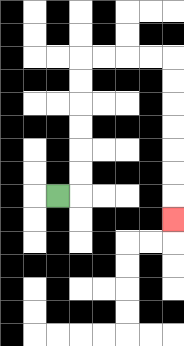{'start': '[2, 8]', 'end': '[7, 9]', 'path_directions': 'R,U,U,U,U,U,U,R,R,R,R,D,D,D,D,D,D,D', 'path_coordinates': '[[2, 8], [3, 8], [3, 7], [3, 6], [3, 5], [3, 4], [3, 3], [3, 2], [4, 2], [5, 2], [6, 2], [7, 2], [7, 3], [7, 4], [7, 5], [7, 6], [7, 7], [7, 8], [7, 9]]'}